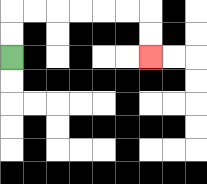{'start': '[0, 2]', 'end': '[6, 2]', 'path_directions': 'U,U,R,R,R,R,R,R,D,D', 'path_coordinates': '[[0, 2], [0, 1], [0, 0], [1, 0], [2, 0], [3, 0], [4, 0], [5, 0], [6, 0], [6, 1], [6, 2]]'}